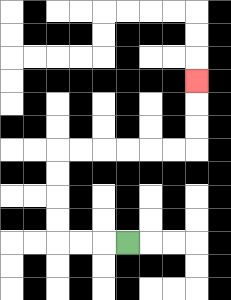{'start': '[5, 10]', 'end': '[8, 3]', 'path_directions': 'L,L,L,U,U,U,U,R,R,R,R,R,R,U,U,U', 'path_coordinates': '[[5, 10], [4, 10], [3, 10], [2, 10], [2, 9], [2, 8], [2, 7], [2, 6], [3, 6], [4, 6], [5, 6], [6, 6], [7, 6], [8, 6], [8, 5], [8, 4], [8, 3]]'}